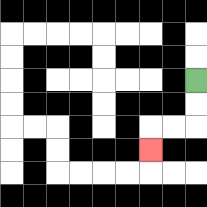{'start': '[8, 3]', 'end': '[6, 6]', 'path_directions': 'D,D,L,L,D', 'path_coordinates': '[[8, 3], [8, 4], [8, 5], [7, 5], [6, 5], [6, 6]]'}